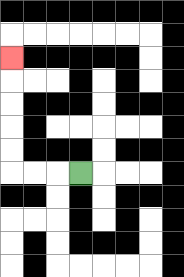{'start': '[3, 7]', 'end': '[0, 2]', 'path_directions': 'L,L,L,U,U,U,U,U', 'path_coordinates': '[[3, 7], [2, 7], [1, 7], [0, 7], [0, 6], [0, 5], [0, 4], [0, 3], [0, 2]]'}